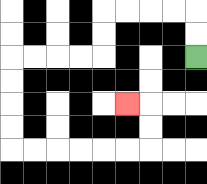{'start': '[8, 2]', 'end': '[5, 4]', 'path_directions': 'U,U,L,L,L,L,D,D,L,L,L,L,D,D,D,D,R,R,R,R,R,R,U,U,L', 'path_coordinates': '[[8, 2], [8, 1], [8, 0], [7, 0], [6, 0], [5, 0], [4, 0], [4, 1], [4, 2], [3, 2], [2, 2], [1, 2], [0, 2], [0, 3], [0, 4], [0, 5], [0, 6], [1, 6], [2, 6], [3, 6], [4, 6], [5, 6], [6, 6], [6, 5], [6, 4], [5, 4]]'}